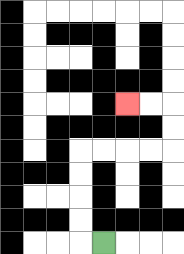{'start': '[4, 10]', 'end': '[5, 4]', 'path_directions': 'L,U,U,U,U,R,R,R,R,U,U,L,L', 'path_coordinates': '[[4, 10], [3, 10], [3, 9], [3, 8], [3, 7], [3, 6], [4, 6], [5, 6], [6, 6], [7, 6], [7, 5], [7, 4], [6, 4], [5, 4]]'}